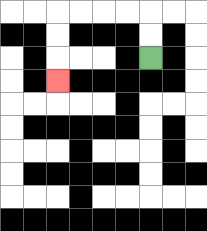{'start': '[6, 2]', 'end': '[2, 3]', 'path_directions': 'U,U,L,L,L,L,D,D,D', 'path_coordinates': '[[6, 2], [6, 1], [6, 0], [5, 0], [4, 0], [3, 0], [2, 0], [2, 1], [2, 2], [2, 3]]'}